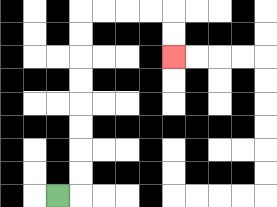{'start': '[2, 8]', 'end': '[7, 2]', 'path_directions': 'R,U,U,U,U,U,U,U,U,R,R,R,R,D,D', 'path_coordinates': '[[2, 8], [3, 8], [3, 7], [3, 6], [3, 5], [3, 4], [3, 3], [3, 2], [3, 1], [3, 0], [4, 0], [5, 0], [6, 0], [7, 0], [7, 1], [7, 2]]'}